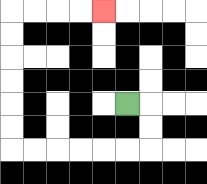{'start': '[5, 4]', 'end': '[4, 0]', 'path_directions': 'R,D,D,L,L,L,L,L,L,U,U,U,U,U,U,R,R,R,R', 'path_coordinates': '[[5, 4], [6, 4], [6, 5], [6, 6], [5, 6], [4, 6], [3, 6], [2, 6], [1, 6], [0, 6], [0, 5], [0, 4], [0, 3], [0, 2], [0, 1], [0, 0], [1, 0], [2, 0], [3, 0], [4, 0]]'}